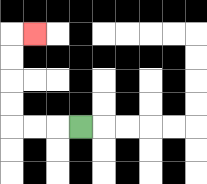{'start': '[3, 5]', 'end': '[1, 1]', 'path_directions': 'L,L,L,U,U,U,U,R', 'path_coordinates': '[[3, 5], [2, 5], [1, 5], [0, 5], [0, 4], [0, 3], [0, 2], [0, 1], [1, 1]]'}